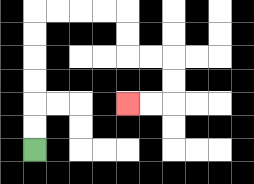{'start': '[1, 6]', 'end': '[5, 4]', 'path_directions': 'U,U,U,U,U,U,R,R,R,R,D,D,R,R,D,D,L,L', 'path_coordinates': '[[1, 6], [1, 5], [1, 4], [1, 3], [1, 2], [1, 1], [1, 0], [2, 0], [3, 0], [4, 0], [5, 0], [5, 1], [5, 2], [6, 2], [7, 2], [7, 3], [7, 4], [6, 4], [5, 4]]'}